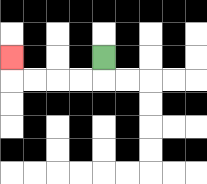{'start': '[4, 2]', 'end': '[0, 2]', 'path_directions': 'D,L,L,L,L,U', 'path_coordinates': '[[4, 2], [4, 3], [3, 3], [2, 3], [1, 3], [0, 3], [0, 2]]'}